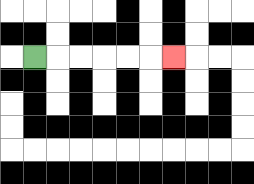{'start': '[1, 2]', 'end': '[7, 2]', 'path_directions': 'R,R,R,R,R,R', 'path_coordinates': '[[1, 2], [2, 2], [3, 2], [4, 2], [5, 2], [6, 2], [7, 2]]'}